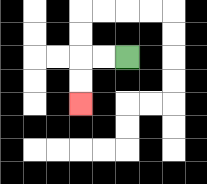{'start': '[5, 2]', 'end': '[3, 4]', 'path_directions': 'L,L,D,D', 'path_coordinates': '[[5, 2], [4, 2], [3, 2], [3, 3], [3, 4]]'}